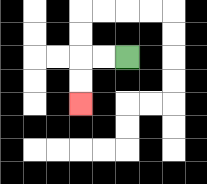{'start': '[5, 2]', 'end': '[3, 4]', 'path_directions': 'L,L,D,D', 'path_coordinates': '[[5, 2], [4, 2], [3, 2], [3, 3], [3, 4]]'}